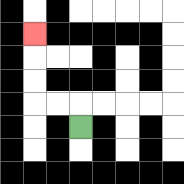{'start': '[3, 5]', 'end': '[1, 1]', 'path_directions': 'U,L,L,U,U,U', 'path_coordinates': '[[3, 5], [3, 4], [2, 4], [1, 4], [1, 3], [1, 2], [1, 1]]'}